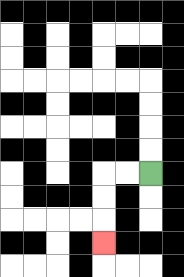{'start': '[6, 7]', 'end': '[4, 10]', 'path_directions': 'L,L,D,D,D', 'path_coordinates': '[[6, 7], [5, 7], [4, 7], [4, 8], [4, 9], [4, 10]]'}